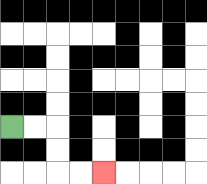{'start': '[0, 5]', 'end': '[4, 7]', 'path_directions': 'R,R,D,D,R,R', 'path_coordinates': '[[0, 5], [1, 5], [2, 5], [2, 6], [2, 7], [3, 7], [4, 7]]'}